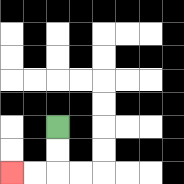{'start': '[2, 5]', 'end': '[0, 7]', 'path_directions': 'D,D,L,L', 'path_coordinates': '[[2, 5], [2, 6], [2, 7], [1, 7], [0, 7]]'}